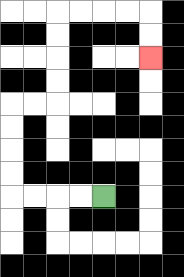{'start': '[4, 8]', 'end': '[6, 2]', 'path_directions': 'L,L,L,L,U,U,U,U,R,R,U,U,U,U,R,R,R,R,D,D', 'path_coordinates': '[[4, 8], [3, 8], [2, 8], [1, 8], [0, 8], [0, 7], [0, 6], [0, 5], [0, 4], [1, 4], [2, 4], [2, 3], [2, 2], [2, 1], [2, 0], [3, 0], [4, 0], [5, 0], [6, 0], [6, 1], [6, 2]]'}